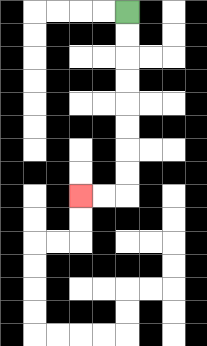{'start': '[5, 0]', 'end': '[3, 8]', 'path_directions': 'D,D,D,D,D,D,D,D,L,L', 'path_coordinates': '[[5, 0], [5, 1], [5, 2], [5, 3], [5, 4], [5, 5], [5, 6], [5, 7], [5, 8], [4, 8], [3, 8]]'}